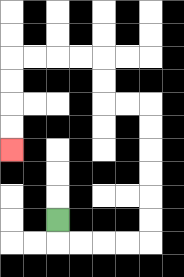{'start': '[2, 9]', 'end': '[0, 6]', 'path_directions': 'D,R,R,R,R,U,U,U,U,U,U,L,L,U,U,L,L,L,L,D,D,D,D', 'path_coordinates': '[[2, 9], [2, 10], [3, 10], [4, 10], [5, 10], [6, 10], [6, 9], [6, 8], [6, 7], [6, 6], [6, 5], [6, 4], [5, 4], [4, 4], [4, 3], [4, 2], [3, 2], [2, 2], [1, 2], [0, 2], [0, 3], [0, 4], [0, 5], [0, 6]]'}